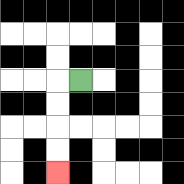{'start': '[3, 3]', 'end': '[2, 7]', 'path_directions': 'L,D,D,D,D', 'path_coordinates': '[[3, 3], [2, 3], [2, 4], [2, 5], [2, 6], [2, 7]]'}